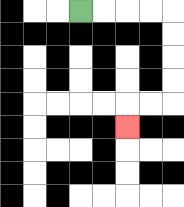{'start': '[3, 0]', 'end': '[5, 5]', 'path_directions': 'R,R,R,R,D,D,D,D,L,L,D', 'path_coordinates': '[[3, 0], [4, 0], [5, 0], [6, 0], [7, 0], [7, 1], [7, 2], [7, 3], [7, 4], [6, 4], [5, 4], [5, 5]]'}